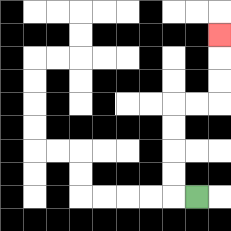{'start': '[8, 8]', 'end': '[9, 1]', 'path_directions': 'L,U,U,U,U,R,R,U,U,U', 'path_coordinates': '[[8, 8], [7, 8], [7, 7], [7, 6], [7, 5], [7, 4], [8, 4], [9, 4], [9, 3], [9, 2], [9, 1]]'}